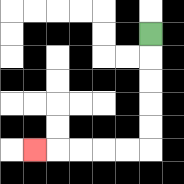{'start': '[6, 1]', 'end': '[1, 6]', 'path_directions': 'D,D,D,D,D,L,L,L,L,L', 'path_coordinates': '[[6, 1], [6, 2], [6, 3], [6, 4], [6, 5], [6, 6], [5, 6], [4, 6], [3, 6], [2, 6], [1, 6]]'}